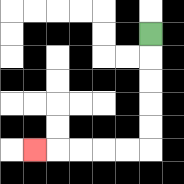{'start': '[6, 1]', 'end': '[1, 6]', 'path_directions': 'D,D,D,D,D,L,L,L,L,L', 'path_coordinates': '[[6, 1], [6, 2], [6, 3], [6, 4], [6, 5], [6, 6], [5, 6], [4, 6], [3, 6], [2, 6], [1, 6]]'}